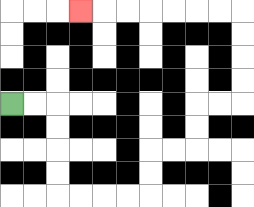{'start': '[0, 4]', 'end': '[3, 0]', 'path_directions': 'R,R,D,D,D,D,R,R,R,R,U,U,R,R,U,U,R,R,U,U,U,U,L,L,L,L,L,L,L', 'path_coordinates': '[[0, 4], [1, 4], [2, 4], [2, 5], [2, 6], [2, 7], [2, 8], [3, 8], [4, 8], [5, 8], [6, 8], [6, 7], [6, 6], [7, 6], [8, 6], [8, 5], [8, 4], [9, 4], [10, 4], [10, 3], [10, 2], [10, 1], [10, 0], [9, 0], [8, 0], [7, 0], [6, 0], [5, 0], [4, 0], [3, 0]]'}